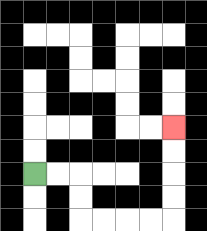{'start': '[1, 7]', 'end': '[7, 5]', 'path_directions': 'R,R,D,D,R,R,R,R,U,U,U,U', 'path_coordinates': '[[1, 7], [2, 7], [3, 7], [3, 8], [3, 9], [4, 9], [5, 9], [6, 9], [7, 9], [7, 8], [7, 7], [7, 6], [7, 5]]'}